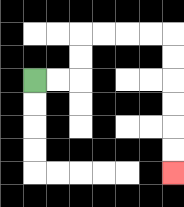{'start': '[1, 3]', 'end': '[7, 7]', 'path_directions': 'R,R,U,U,R,R,R,R,D,D,D,D,D,D', 'path_coordinates': '[[1, 3], [2, 3], [3, 3], [3, 2], [3, 1], [4, 1], [5, 1], [6, 1], [7, 1], [7, 2], [7, 3], [7, 4], [7, 5], [7, 6], [7, 7]]'}